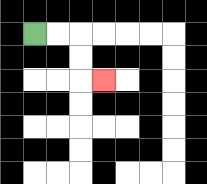{'start': '[1, 1]', 'end': '[4, 3]', 'path_directions': 'R,R,D,D,R', 'path_coordinates': '[[1, 1], [2, 1], [3, 1], [3, 2], [3, 3], [4, 3]]'}